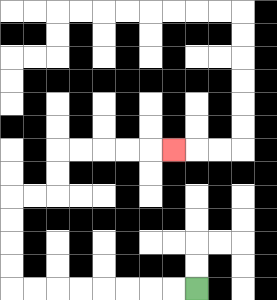{'start': '[8, 12]', 'end': '[7, 6]', 'path_directions': 'L,L,L,L,L,L,L,L,U,U,U,U,R,R,U,U,R,R,R,R,R', 'path_coordinates': '[[8, 12], [7, 12], [6, 12], [5, 12], [4, 12], [3, 12], [2, 12], [1, 12], [0, 12], [0, 11], [0, 10], [0, 9], [0, 8], [1, 8], [2, 8], [2, 7], [2, 6], [3, 6], [4, 6], [5, 6], [6, 6], [7, 6]]'}